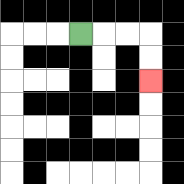{'start': '[3, 1]', 'end': '[6, 3]', 'path_directions': 'R,R,R,D,D', 'path_coordinates': '[[3, 1], [4, 1], [5, 1], [6, 1], [6, 2], [6, 3]]'}